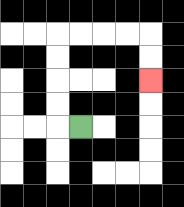{'start': '[3, 5]', 'end': '[6, 3]', 'path_directions': 'L,U,U,U,U,R,R,R,R,D,D', 'path_coordinates': '[[3, 5], [2, 5], [2, 4], [2, 3], [2, 2], [2, 1], [3, 1], [4, 1], [5, 1], [6, 1], [6, 2], [6, 3]]'}